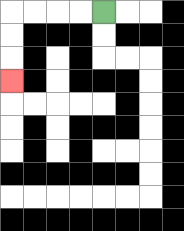{'start': '[4, 0]', 'end': '[0, 3]', 'path_directions': 'L,L,L,L,D,D,D', 'path_coordinates': '[[4, 0], [3, 0], [2, 0], [1, 0], [0, 0], [0, 1], [0, 2], [0, 3]]'}